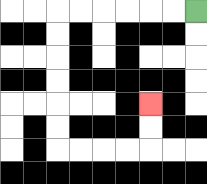{'start': '[8, 0]', 'end': '[6, 4]', 'path_directions': 'L,L,L,L,L,L,D,D,D,D,D,D,R,R,R,R,U,U', 'path_coordinates': '[[8, 0], [7, 0], [6, 0], [5, 0], [4, 0], [3, 0], [2, 0], [2, 1], [2, 2], [2, 3], [2, 4], [2, 5], [2, 6], [3, 6], [4, 6], [5, 6], [6, 6], [6, 5], [6, 4]]'}